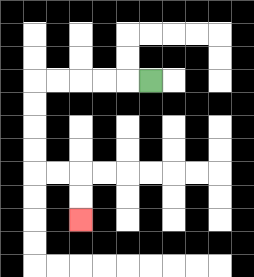{'start': '[6, 3]', 'end': '[3, 9]', 'path_directions': 'L,L,L,L,L,D,D,D,D,R,R,D,D', 'path_coordinates': '[[6, 3], [5, 3], [4, 3], [3, 3], [2, 3], [1, 3], [1, 4], [1, 5], [1, 6], [1, 7], [2, 7], [3, 7], [3, 8], [3, 9]]'}